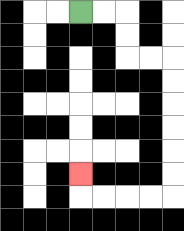{'start': '[3, 0]', 'end': '[3, 7]', 'path_directions': 'R,R,D,D,R,R,D,D,D,D,D,D,L,L,L,L,U', 'path_coordinates': '[[3, 0], [4, 0], [5, 0], [5, 1], [5, 2], [6, 2], [7, 2], [7, 3], [7, 4], [7, 5], [7, 6], [7, 7], [7, 8], [6, 8], [5, 8], [4, 8], [3, 8], [3, 7]]'}